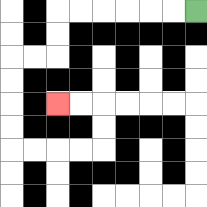{'start': '[8, 0]', 'end': '[2, 4]', 'path_directions': 'L,L,L,L,L,L,D,D,L,L,D,D,D,D,R,R,R,R,U,U,L,L', 'path_coordinates': '[[8, 0], [7, 0], [6, 0], [5, 0], [4, 0], [3, 0], [2, 0], [2, 1], [2, 2], [1, 2], [0, 2], [0, 3], [0, 4], [0, 5], [0, 6], [1, 6], [2, 6], [3, 6], [4, 6], [4, 5], [4, 4], [3, 4], [2, 4]]'}